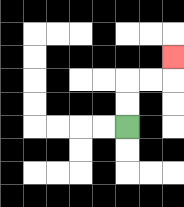{'start': '[5, 5]', 'end': '[7, 2]', 'path_directions': 'U,U,R,R,U', 'path_coordinates': '[[5, 5], [5, 4], [5, 3], [6, 3], [7, 3], [7, 2]]'}